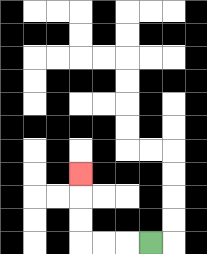{'start': '[6, 10]', 'end': '[3, 7]', 'path_directions': 'L,L,L,U,U,U', 'path_coordinates': '[[6, 10], [5, 10], [4, 10], [3, 10], [3, 9], [3, 8], [3, 7]]'}